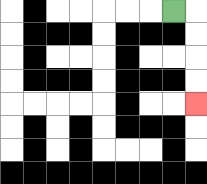{'start': '[7, 0]', 'end': '[8, 4]', 'path_directions': 'R,D,D,D,D', 'path_coordinates': '[[7, 0], [8, 0], [8, 1], [8, 2], [8, 3], [8, 4]]'}